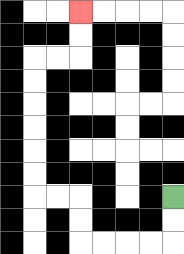{'start': '[7, 8]', 'end': '[3, 0]', 'path_directions': 'D,D,L,L,L,L,U,U,L,L,U,U,U,U,U,U,R,R,U,U', 'path_coordinates': '[[7, 8], [7, 9], [7, 10], [6, 10], [5, 10], [4, 10], [3, 10], [3, 9], [3, 8], [2, 8], [1, 8], [1, 7], [1, 6], [1, 5], [1, 4], [1, 3], [1, 2], [2, 2], [3, 2], [3, 1], [3, 0]]'}